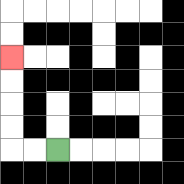{'start': '[2, 6]', 'end': '[0, 2]', 'path_directions': 'L,L,U,U,U,U', 'path_coordinates': '[[2, 6], [1, 6], [0, 6], [0, 5], [0, 4], [0, 3], [0, 2]]'}